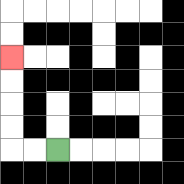{'start': '[2, 6]', 'end': '[0, 2]', 'path_directions': 'L,L,U,U,U,U', 'path_coordinates': '[[2, 6], [1, 6], [0, 6], [0, 5], [0, 4], [0, 3], [0, 2]]'}